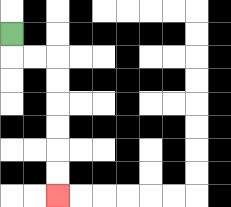{'start': '[0, 1]', 'end': '[2, 8]', 'path_directions': 'D,R,R,D,D,D,D,D,D', 'path_coordinates': '[[0, 1], [0, 2], [1, 2], [2, 2], [2, 3], [2, 4], [2, 5], [2, 6], [2, 7], [2, 8]]'}